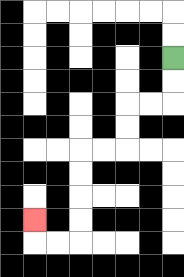{'start': '[7, 2]', 'end': '[1, 9]', 'path_directions': 'D,D,L,L,D,D,L,L,D,D,D,D,L,L,U', 'path_coordinates': '[[7, 2], [7, 3], [7, 4], [6, 4], [5, 4], [5, 5], [5, 6], [4, 6], [3, 6], [3, 7], [3, 8], [3, 9], [3, 10], [2, 10], [1, 10], [1, 9]]'}